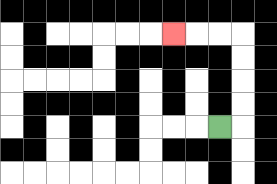{'start': '[9, 5]', 'end': '[7, 1]', 'path_directions': 'R,U,U,U,U,L,L,L', 'path_coordinates': '[[9, 5], [10, 5], [10, 4], [10, 3], [10, 2], [10, 1], [9, 1], [8, 1], [7, 1]]'}